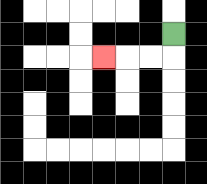{'start': '[7, 1]', 'end': '[4, 2]', 'path_directions': 'D,L,L,L', 'path_coordinates': '[[7, 1], [7, 2], [6, 2], [5, 2], [4, 2]]'}